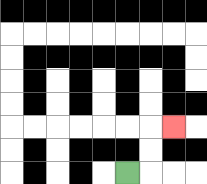{'start': '[5, 7]', 'end': '[7, 5]', 'path_directions': 'R,U,U,R', 'path_coordinates': '[[5, 7], [6, 7], [6, 6], [6, 5], [7, 5]]'}